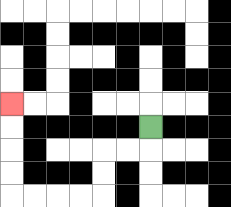{'start': '[6, 5]', 'end': '[0, 4]', 'path_directions': 'D,L,L,D,D,L,L,L,L,U,U,U,U', 'path_coordinates': '[[6, 5], [6, 6], [5, 6], [4, 6], [4, 7], [4, 8], [3, 8], [2, 8], [1, 8], [0, 8], [0, 7], [0, 6], [0, 5], [0, 4]]'}